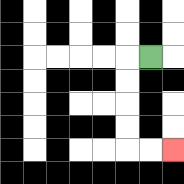{'start': '[6, 2]', 'end': '[7, 6]', 'path_directions': 'L,D,D,D,D,R,R', 'path_coordinates': '[[6, 2], [5, 2], [5, 3], [5, 4], [5, 5], [5, 6], [6, 6], [7, 6]]'}